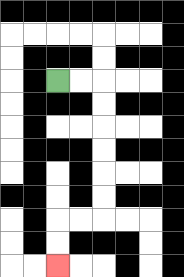{'start': '[2, 3]', 'end': '[2, 11]', 'path_directions': 'R,R,D,D,D,D,D,D,L,L,D,D', 'path_coordinates': '[[2, 3], [3, 3], [4, 3], [4, 4], [4, 5], [4, 6], [4, 7], [4, 8], [4, 9], [3, 9], [2, 9], [2, 10], [2, 11]]'}